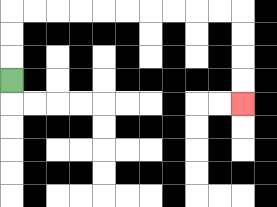{'start': '[0, 3]', 'end': '[10, 4]', 'path_directions': 'U,U,U,R,R,R,R,R,R,R,R,R,R,D,D,D,D', 'path_coordinates': '[[0, 3], [0, 2], [0, 1], [0, 0], [1, 0], [2, 0], [3, 0], [4, 0], [5, 0], [6, 0], [7, 0], [8, 0], [9, 0], [10, 0], [10, 1], [10, 2], [10, 3], [10, 4]]'}